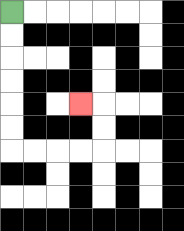{'start': '[0, 0]', 'end': '[3, 4]', 'path_directions': 'D,D,D,D,D,D,R,R,R,R,U,U,L', 'path_coordinates': '[[0, 0], [0, 1], [0, 2], [0, 3], [0, 4], [0, 5], [0, 6], [1, 6], [2, 6], [3, 6], [4, 6], [4, 5], [4, 4], [3, 4]]'}